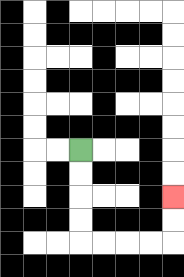{'start': '[3, 6]', 'end': '[7, 8]', 'path_directions': 'D,D,D,D,R,R,R,R,U,U', 'path_coordinates': '[[3, 6], [3, 7], [3, 8], [3, 9], [3, 10], [4, 10], [5, 10], [6, 10], [7, 10], [7, 9], [7, 8]]'}